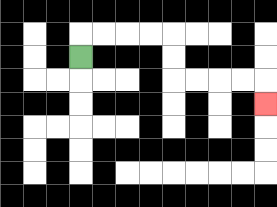{'start': '[3, 2]', 'end': '[11, 4]', 'path_directions': 'U,R,R,R,R,D,D,R,R,R,R,D', 'path_coordinates': '[[3, 2], [3, 1], [4, 1], [5, 1], [6, 1], [7, 1], [7, 2], [7, 3], [8, 3], [9, 3], [10, 3], [11, 3], [11, 4]]'}